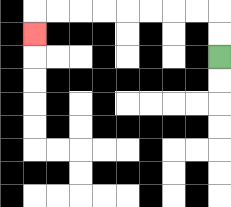{'start': '[9, 2]', 'end': '[1, 1]', 'path_directions': 'U,U,L,L,L,L,L,L,L,L,D', 'path_coordinates': '[[9, 2], [9, 1], [9, 0], [8, 0], [7, 0], [6, 0], [5, 0], [4, 0], [3, 0], [2, 0], [1, 0], [1, 1]]'}